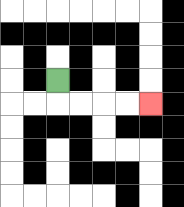{'start': '[2, 3]', 'end': '[6, 4]', 'path_directions': 'D,R,R,R,R', 'path_coordinates': '[[2, 3], [2, 4], [3, 4], [4, 4], [5, 4], [6, 4]]'}